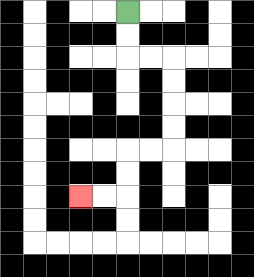{'start': '[5, 0]', 'end': '[3, 8]', 'path_directions': 'D,D,R,R,D,D,D,D,L,L,D,D,L,L', 'path_coordinates': '[[5, 0], [5, 1], [5, 2], [6, 2], [7, 2], [7, 3], [7, 4], [7, 5], [7, 6], [6, 6], [5, 6], [5, 7], [5, 8], [4, 8], [3, 8]]'}